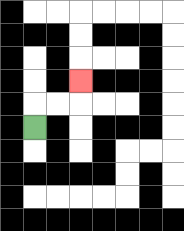{'start': '[1, 5]', 'end': '[3, 3]', 'path_directions': 'U,R,R,U', 'path_coordinates': '[[1, 5], [1, 4], [2, 4], [3, 4], [3, 3]]'}